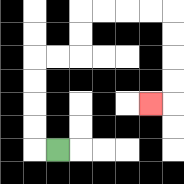{'start': '[2, 6]', 'end': '[6, 4]', 'path_directions': 'L,U,U,U,U,R,R,U,U,R,R,R,R,D,D,D,D,L', 'path_coordinates': '[[2, 6], [1, 6], [1, 5], [1, 4], [1, 3], [1, 2], [2, 2], [3, 2], [3, 1], [3, 0], [4, 0], [5, 0], [6, 0], [7, 0], [7, 1], [7, 2], [7, 3], [7, 4], [6, 4]]'}